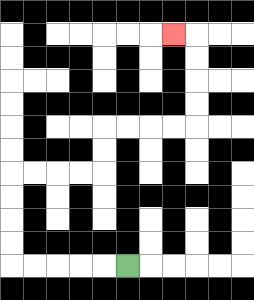{'start': '[5, 11]', 'end': '[7, 1]', 'path_directions': 'L,L,L,L,L,U,U,U,U,R,R,R,R,U,U,R,R,R,R,U,U,U,U,L', 'path_coordinates': '[[5, 11], [4, 11], [3, 11], [2, 11], [1, 11], [0, 11], [0, 10], [0, 9], [0, 8], [0, 7], [1, 7], [2, 7], [3, 7], [4, 7], [4, 6], [4, 5], [5, 5], [6, 5], [7, 5], [8, 5], [8, 4], [8, 3], [8, 2], [8, 1], [7, 1]]'}